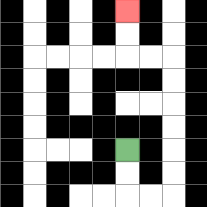{'start': '[5, 6]', 'end': '[5, 0]', 'path_directions': 'D,D,R,R,U,U,U,U,U,U,L,L,U,U', 'path_coordinates': '[[5, 6], [5, 7], [5, 8], [6, 8], [7, 8], [7, 7], [7, 6], [7, 5], [7, 4], [7, 3], [7, 2], [6, 2], [5, 2], [5, 1], [5, 0]]'}